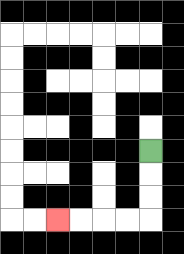{'start': '[6, 6]', 'end': '[2, 9]', 'path_directions': 'D,D,D,L,L,L,L', 'path_coordinates': '[[6, 6], [6, 7], [6, 8], [6, 9], [5, 9], [4, 9], [3, 9], [2, 9]]'}